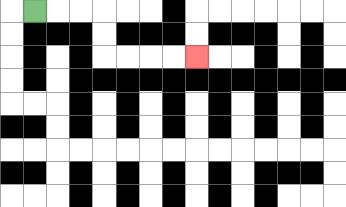{'start': '[1, 0]', 'end': '[8, 2]', 'path_directions': 'R,R,R,D,D,R,R,R,R', 'path_coordinates': '[[1, 0], [2, 0], [3, 0], [4, 0], [4, 1], [4, 2], [5, 2], [6, 2], [7, 2], [8, 2]]'}